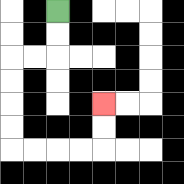{'start': '[2, 0]', 'end': '[4, 4]', 'path_directions': 'D,D,L,L,D,D,D,D,R,R,R,R,U,U', 'path_coordinates': '[[2, 0], [2, 1], [2, 2], [1, 2], [0, 2], [0, 3], [0, 4], [0, 5], [0, 6], [1, 6], [2, 6], [3, 6], [4, 6], [4, 5], [4, 4]]'}